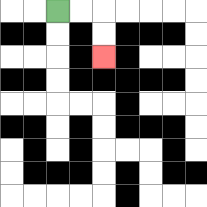{'start': '[2, 0]', 'end': '[4, 2]', 'path_directions': 'R,R,D,D', 'path_coordinates': '[[2, 0], [3, 0], [4, 0], [4, 1], [4, 2]]'}